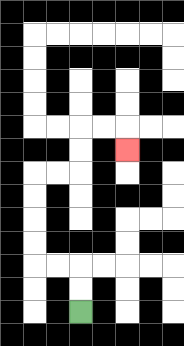{'start': '[3, 13]', 'end': '[5, 6]', 'path_directions': 'U,U,L,L,U,U,U,U,R,R,U,U,R,R,D', 'path_coordinates': '[[3, 13], [3, 12], [3, 11], [2, 11], [1, 11], [1, 10], [1, 9], [1, 8], [1, 7], [2, 7], [3, 7], [3, 6], [3, 5], [4, 5], [5, 5], [5, 6]]'}